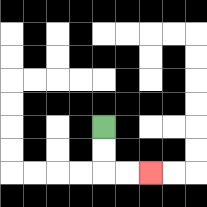{'start': '[4, 5]', 'end': '[6, 7]', 'path_directions': 'D,D,R,R', 'path_coordinates': '[[4, 5], [4, 6], [4, 7], [5, 7], [6, 7]]'}